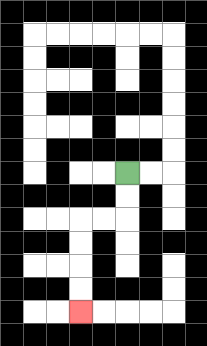{'start': '[5, 7]', 'end': '[3, 13]', 'path_directions': 'D,D,L,L,D,D,D,D', 'path_coordinates': '[[5, 7], [5, 8], [5, 9], [4, 9], [3, 9], [3, 10], [3, 11], [3, 12], [3, 13]]'}